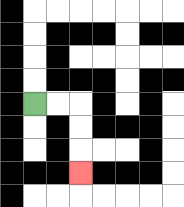{'start': '[1, 4]', 'end': '[3, 7]', 'path_directions': 'R,R,D,D,D', 'path_coordinates': '[[1, 4], [2, 4], [3, 4], [3, 5], [3, 6], [3, 7]]'}